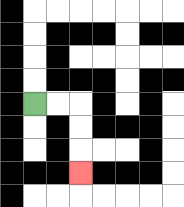{'start': '[1, 4]', 'end': '[3, 7]', 'path_directions': 'R,R,D,D,D', 'path_coordinates': '[[1, 4], [2, 4], [3, 4], [3, 5], [3, 6], [3, 7]]'}